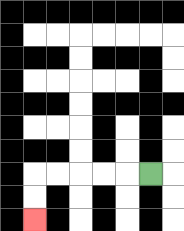{'start': '[6, 7]', 'end': '[1, 9]', 'path_directions': 'L,L,L,L,L,D,D', 'path_coordinates': '[[6, 7], [5, 7], [4, 7], [3, 7], [2, 7], [1, 7], [1, 8], [1, 9]]'}